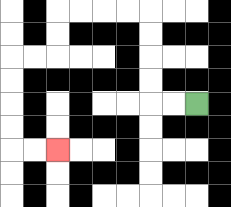{'start': '[8, 4]', 'end': '[2, 6]', 'path_directions': 'L,L,U,U,U,U,L,L,L,L,D,D,L,L,D,D,D,D,R,R', 'path_coordinates': '[[8, 4], [7, 4], [6, 4], [6, 3], [6, 2], [6, 1], [6, 0], [5, 0], [4, 0], [3, 0], [2, 0], [2, 1], [2, 2], [1, 2], [0, 2], [0, 3], [0, 4], [0, 5], [0, 6], [1, 6], [2, 6]]'}